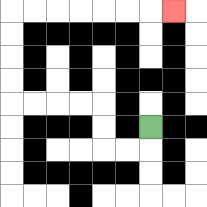{'start': '[6, 5]', 'end': '[7, 0]', 'path_directions': 'D,L,L,U,U,L,L,L,L,U,U,U,U,R,R,R,R,R,R,R', 'path_coordinates': '[[6, 5], [6, 6], [5, 6], [4, 6], [4, 5], [4, 4], [3, 4], [2, 4], [1, 4], [0, 4], [0, 3], [0, 2], [0, 1], [0, 0], [1, 0], [2, 0], [3, 0], [4, 0], [5, 0], [6, 0], [7, 0]]'}